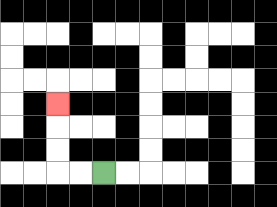{'start': '[4, 7]', 'end': '[2, 4]', 'path_directions': 'L,L,U,U,U', 'path_coordinates': '[[4, 7], [3, 7], [2, 7], [2, 6], [2, 5], [2, 4]]'}